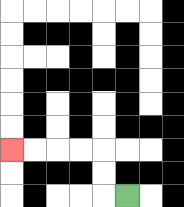{'start': '[5, 8]', 'end': '[0, 6]', 'path_directions': 'L,U,U,L,L,L,L', 'path_coordinates': '[[5, 8], [4, 8], [4, 7], [4, 6], [3, 6], [2, 6], [1, 6], [0, 6]]'}